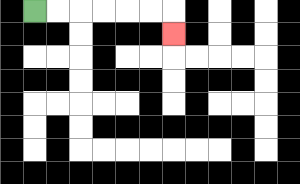{'start': '[1, 0]', 'end': '[7, 1]', 'path_directions': 'R,R,R,R,R,R,D', 'path_coordinates': '[[1, 0], [2, 0], [3, 0], [4, 0], [5, 0], [6, 0], [7, 0], [7, 1]]'}